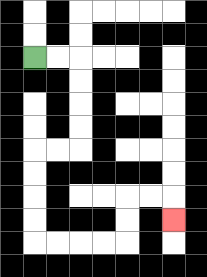{'start': '[1, 2]', 'end': '[7, 9]', 'path_directions': 'R,R,D,D,D,D,L,L,D,D,D,D,R,R,R,R,U,U,R,R,D', 'path_coordinates': '[[1, 2], [2, 2], [3, 2], [3, 3], [3, 4], [3, 5], [3, 6], [2, 6], [1, 6], [1, 7], [1, 8], [1, 9], [1, 10], [2, 10], [3, 10], [4, 10], [5, 10], [5, 9], [5, 8], [6, 8], [7, 8], [7, 9]]'}